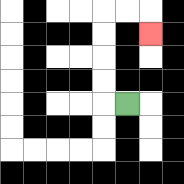{'start': '[5, 4]', 'end': '[6, 1]', 'path_directions': 'L,U,U,U,U,R,R,D', 'path_coordinates': '[[5, 4], [4, 4], [4, 3], [4, 2], [4, 1], [4, 0], [5, 0], [6, 0], [6, 1]]'}